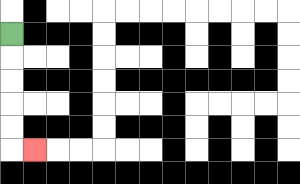{'start': '[0, 1]', 'end': '[1, 6]', 'path_directions': 'D,D,D,D,D,R', 'path_coordinates': '[[0, 1], [0, 2], [0, 3], [0, 4], [0, 5], [0, 6], [1, 6]]'}